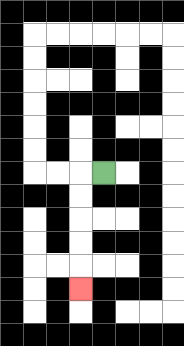{'start': '[4, 7]', 'end': '[3, 12]', 'path_directions': 'L,D,D,D,D,D', 'path_coordinates': '[[4, 7], [3, 7], [3, 8], [3, 9], [3, 10], [3, 11], [3, 12]]'}